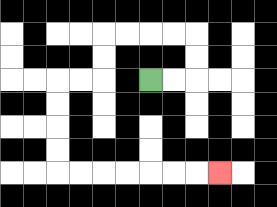{'start': '[6, 3]', 'end': '[9, 7]', 'path_directions': 'R,R,U,U,L,L,L,L,D,D,L,L,D,D,D,D,R,R,R,R,R,R,R', 'path_coordinates': '[[6, 3], [7, 3], [8, 3], [8, 2], [8, 1], [7, 1], [6, 1], [5, 1], [4, 1], [4, 2], [4, 3], [3, 3], [2, 3], [2, 4], [2, 5], [2, 6], [2, 7], [3, 7], [4, 7], [5, 7], [6, 7], [7, 7], [8, 7], [9, 7]]'}